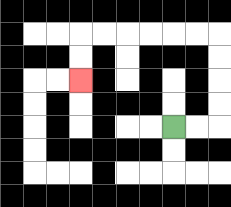{'start': '[7, 5]', 'end': '[3, 3]', 'path_directions': 'R,R,U,U,U,U,L,L,L,L,L,L,D,D', 'path_coordinates': '[[7, 5], [8, 5], [9, 5], [9, 4], [9, 3], [9, 2], [9, 1], [8, 1], [7, 1], [6, 1], [5, 1], [4, 1], [3, 1], [3, 2], [3, 3]]'}